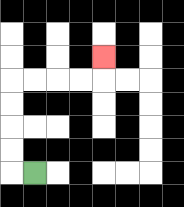{'start': '[1, 7]', 'end': '[4, 2]', 'path_directions': 'L,U,U,U,U,R,R,R,R,U', 'path_coordinates': '[[1, 7], [0, 7], [0, 6], [0, 5], [0, 4], [0, 3], [1, 3], [2, 3], [3, 3], [4, 3], [4, 2]]'}